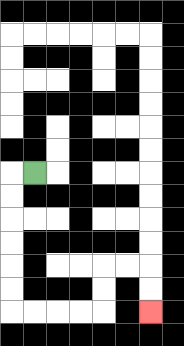{'start': '[1, 7]', 'end': '[6, 13]', 'path_directions': 'L,D,D,D,D,D,D,R,R,R,R,U,U,R,R,D,D', 'path_coordinates': '[[1, 7], [0, 7], [0, 8], [0, 9], [0, 10], [0, 11], [0, 12], [0, 13], [1, 13], [2, 13], [3, 13], [4, 13], [4, 12], [4, 11], [5, 11], [6, 11], [6, 12], [6, 13]]'}